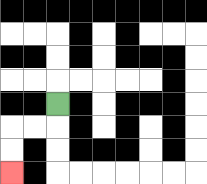{'start': '[2, 4]', 'end': '[0, 7]', 'path_directions': 'D,L,L,D,D', 'path_coordinates': '[[2, 4], [2, 5], [1, 5], [0, 5], [0, 6], [0, 7]]'}